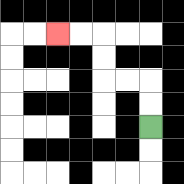{'start': '[6, 5]', 'end': '[2, 1]', 'path_directions': 'U,U,L,L,U,U,L,L', 'path_coordinates': '[[6, 5], [6, 4], [6, 3], [5, 3], [4, 3], [4, 2], [4, 1], [3, 1], [2, 1]]'}